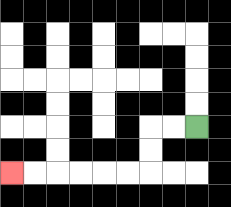{'start': '[8, 5]', 'end': '[0, 7]', 'path_directions': 'L,L,D,D,L,L,L,L,L,L', 'path_coordinates': '[[8, 5], [7, 5], [6, 5], [6, 6], [6, 7], [5, 7], [4, 7], [3, 7], [2, 7], [1, 7], [0, 7]]'}